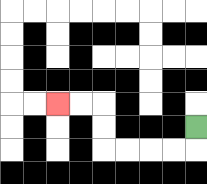{'start': '[8, 5]', 'end': '[2, 4]', 'path_directions': 'D,L,L,L,L,U,U,L,L', 'path_coordinates': '[[8, 5], [8, 6], [7, 6], [6, 6], [5, 6], [4, 6], [4, 5], [4, 4], [3, 4], [2, 4]]'}